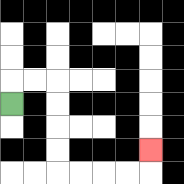{'start': '[0, 4]', 'end': '[6, 6]', 'path_directions': 'U,R,R,D,D,D,D,R,R,R,R,U', 'path_coordinates': '[[0, 4], [0, 3], [1, 3], [2, 3], [2, 4], [2, 5], [2, 6], [2, 7], [3, 7], [4, 7], [5, 7], [6, 7], [6, 6]]'}